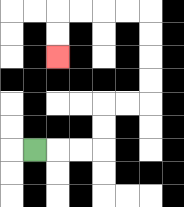{'start': '[1, 6]', 'end': '[2, 2]', 'path_directions': 'R,R,R,U,U,R,R,U,U,U,U,L,L,L,L,D,D', 'path_coordinates': '[[1, 6], [2, 6], [3, 6], [4, 6], [4, 5], [4, 4], [5, 4], [6, 4], [6, 3], [6, 2], [6, 1], [6, 0], [5, 0], [4, 0], [3, 0], [2, 0], [2, 1], [2, 2]]'}